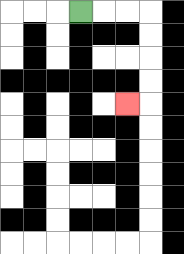{'start': '[3, 0]', 'end': '[5, 4]', 'path_directions': 'R,R,R,D,D,D,D,L', 'path_coordinates': '[[3, 0], [4, 0], [5, 0], [6, 0], [6, 1], [6, 2], [6, 3], [6, 4], [5, 4]]'}